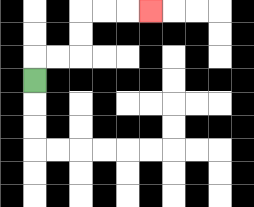{'start': '[1, 3]', 'end': '[6, 0]', 'path_directions': 'U,R,R,U,U,R,R,R', 'path_coordinates': '[[1, 3], [1, 2], [2, 2], [3, 2], [3, 1], [3, 0], [4, 0], [5, 0], [6, 0]]'}